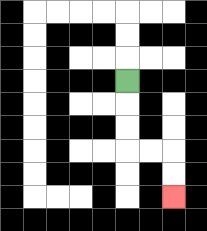{'start': '[5, 3]', 'end': '[7, 8]', 'path_directions': 'D,D,D,R,R,D,D', 'path_coordinates': '[[5, 3], [5, 4], [5, 5], [5, 6], [6, 6], [7, 6], [7, 7], [7, 8]]'}